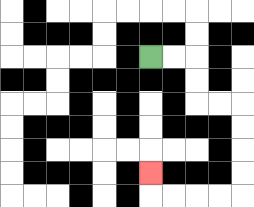{'start': '[6, 2]', 'end': '[6, 7]', 'path_directions': 'R,R,D,D,R,R,D,D,D,D,L,L,L,L,U', 'path_coordinates': '[[6, 2], [7, 2], [8, 2], [8, 3], [8, 4], [9, 4], [10, 4], [10, 5], [10, 6], [10, 7], [10, 8], [9, 8], [8, 8], [7, 8], [6, 8], [6, 7]]'}